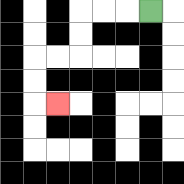{'start': '[6, 0]', 'end': '[2, 4]', 'path_directions': 'L,L,L,D,D,L,L,D,D,R', 'path_coordinates': '[[6, 0], [5, 0], [4, 0], [3, 0], [3, 1], [3, 2], [2, 2], [1, 2], [1, 3], [1, 4], [2, 4]]'}